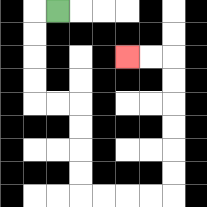{'start': '[2, 0]', 'end': '[5, 2]', 'path_directions': 'L,D,D,D,D,R,R,D,D,D,D,R,R,R,R,U,U,U,U,U,U,L,L', 'path_coordinates': '[[2, 0], [1, 0], [1, 1], [1, 2], [1, 3], [1, 4], [2, 4], [3, 4], [3, 5], [3, 6], [3, 7], [3, 8], [4, 8], [5, 8], [6, 8], [7, 8], [7, 7], [7, 6], [7, 5], [7, 4], [7, 3], [7, 2], [6, 2], [5, 2]]'}